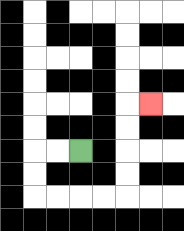{'start': '[3, 6]', 'end': '[6, 4]', 'path_directions': 'L,L,D,D,R,R,R,R,U,U,U,U,R', 'path_coordinates': '[[3, 6], [2, 6], [1, 6], [1, 7], [1, 8], [2, 8], [3, 8], [4, 8], [5, 8], [5, 7], [5, 6], [5, 5], [5, 4], [6, 4]]'}